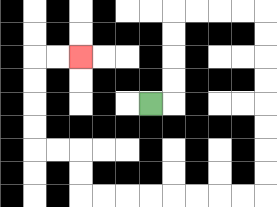{'start': '[6, 4]', 'end': '[3, 2]', 'path_directions': 'R,U,U,U,U,R,R,R,R,D,D,D,D,D,D,D,D,L,L,L,L,L,L,L,L,U,U,L,L,U,U,U,U,R,R', 'path_coordinates': '[[6, 4], [7, 4], [7, 3], [7, 2], [7, 1], [7, 0], [8, 0], [9, 0], [10, 0], [11, 0], [11, 1], [11, 2], [11, 3], [11, 4], [11, 5], [11, 6], [11, 7], [11, 8], [10, 8], [9, 8], [8, 8], [7, 8], [6, 8], [5, 8], [4, 8], [3, 8], [3, 7], [3, 6], [2, 6], [1, 6], [1, 5], [1, 4], [1, 3], [1, 2], [2, 2], [3, 2]]'}